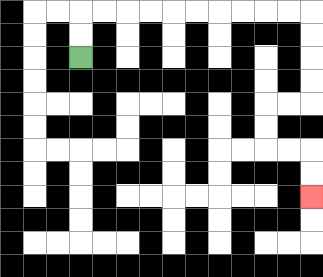{'start': '[3, 2]', 'end': '[13, 8]', 'path_directions': 'U,U,R,R,R,R,R,R,R,R,R,R,D,D,D,D,L,L,D,D,R,R,D,D', 'path_coordinates': '[[3, 2], [3, 1], [3, 0], [4, 0], [5, 0], [6, 0], [7, 0], [8, 0], [9, 0], [10, 0], [11, 0], [12, 0], [13, 0], [13, 1], [13, 2], [13, 3], [13, 4], [12, 4], [11, 4], [11, 5], [11, 6], [12, 6], [13, 6], [13, 7], [13, 8]]'}